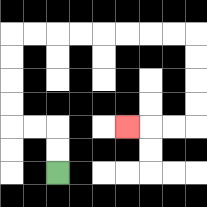{'start': '[2, 7]', 'end': '[5, 5]', 'path_directions': 'U,U,L,L,U,U,U,U,R,R,R,R,R,R,R,R,D,D,D,D,L,L,L', 'path_coordinates': '[[2, 7], [2, 6], [2, 5], [1, 5], [0, 5], [0, 4], [0, 3], [0, 2], [0, 1], [1, 1], [2, 1], [3, 1], [4, 1], [5, 1], [6, 1], [7, 1], [8, 1], [8, 2], [8, 3], [8, 4], [8, 5], [7, 5], [6, 5], [5, 5]]'}